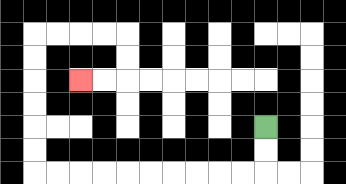{'start': '[11, 5]', 'end': '[3, 3]', 'path_directions': 'D,D,L,L,L,L,L,L,L,L,L,L,U,U,U,U,U,U,R,R,R,R,D,D,L,L', 'path_coordinates': '[[11, 5], [11, 6], [11, 7], [10, 7], [9, 7], [8, 7], [7, 7], [6, 7], [5, 7], [4, 7], [3, 7], [2, 7], [1, 7], [1, 6], [1, 5], [1, 4], [1, 3], [1, 2], [1, 1], [2, 1], [3, 1], [4, 1], [5, 1], [5, 2], [5, 3], [4, 3], [3, 3]]'}